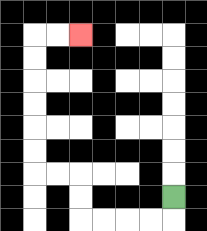{'start': '[7, 8]', 'end': '[3, 1]', 'path_directions': 'D,L,L,L,L,U,U,L,L,U,U,U,U,U,U,R,R', 'path_coordinates': '[[7, 8], [7, 9], [6, 9], [5, 9], [4, 9], [3, 9], [3, 8], [3, 7], [2, 7], [1, 7], [1, 6], [1, 5], [1, 4], [1, 3], [1, 2], [1, 1], [2, 1], [3, 1]]'}